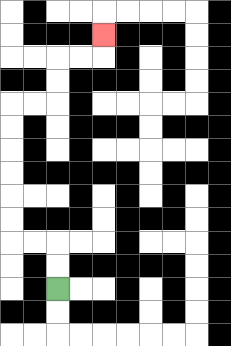{'start': '[2, 12]', 'end': '[4, 1]', 'path_directions': 'U,U,L,L,U,U,U,U,U,U,R,R,U,U,R,R,U', 'path_coordinates': '[[2, 12], [2, 11], [2, 10], [1, 10], [0, 10], [0, 9], [0, 8], [0, 7], [0, 6], [0, 5], [0, 4], [1, 4], [2, 4], [2, 3], [2, 2], [3, 2], [4, 2], [4, 1]]'}